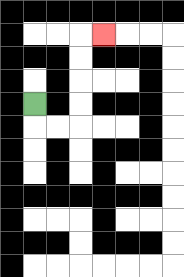{'start': '[1, 4]', 'end': '[4, 1]', 'path_directions': 'D,R,R,U,U,U,U,R', 'path_coordinates': '[[1, 4], [1, 5], [2, 5], [3, 5], [3, 4], [3, 3], [3, 2], [3, 1], [4, 1]]'}